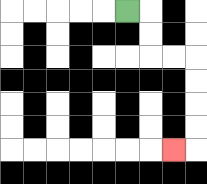{'start': '[5, 0]', 'end': '[7, 6]', 'path_directions': 'R,D,D,R,R,D,D,D,D,L', 'path_coordinates': '[[5, 0], [6, 0], [6, 1], [6, 2], [7, 2], [8, 2], [8, 3], [8, 4], [8, 5], [8, 6], [7, 6]]'}